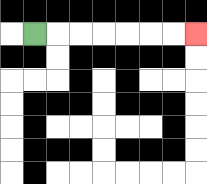{'start': '[1, 1]', 'end': '[8, 1]', 'path_directions': 'R,R,R,R,R,R,R', 'path_coordinates': '[[1, 1], [2, 1], [3, 1], [4, 1], [5, 1], [6, 1], [7, 1], [8, 1]]'}